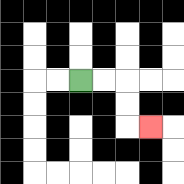{'start': '[3, 3]', 'end': '[6, 5]', 'path_directions': 'R,R,D,D,R', 'path_coordinates': '[[3, 3], [4, 3], [5, 3], [5, 4], [5, 5], [6, 5]]'}